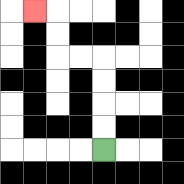{'start': '[4, 6]', 'end': '[1, 0]', 'path_directions': 'U,U,U,U,L,L,U,U,L', 'path_coordinates': '[[4, 6], [4, 5], [4, 4], [4, 3], [4, 2], [3, 2], [2, 2], [2, 1], [2, 0], [1, 0]]'}